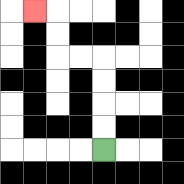{'start': '[4, 6]', 'end': '[1, 0]', 'path_directions': 'U,U,U,U,L,L,U,U,L', 'path_coordinates': '[[4, 6], [4, 5], [4, 4], [4, 3], [4, 2], [3, 2], [2, 2], [2, 1], [2, 0], [1, 0]]'}